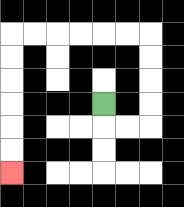{'start': '[4, 4]', 'end': '[0, 7]', 'path_directions': 'D,R,R,U,U,U,U,L,L,L,L,L,L,D,D,D,D,D,D', 'path_coordinates': '[[4, 4], [4, 5], [5, 5], [6, 5], [6, 4], [6, 3], [6, 2], [6, 1], [5, 1], [4, 1], [3, 1], [2, 1], [1, 1], [0, 1], [0, 2], [0, 3], [0, 4], [0, 5], [0, 6], [0, 7]]'}